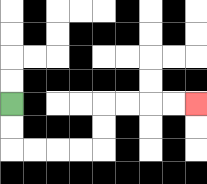{'start': '[0, 4]', 'end': '[8, 4]', 'path_directions': 'D,D,R,R,R,R,U,U,R,R,R,R', 'path_coordinates': '[[0, 4], [0, 5], [0, 6], [1, 6], [2, 6], [3, 6], [4, 6], [4, 5], [4, 4], [5, 4], [6, 4], [7, 4], [8, 4]]'}